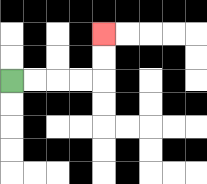{'start': '[0, 3]', 'end': '[4, 1]', 'path_directions': 'R,R,R,R,U,U', 'path_coordinates': '[[0, 3], [1, 3], [2, 3], [3, 3], [4, 3], [4, 2], [4, 1]]'}